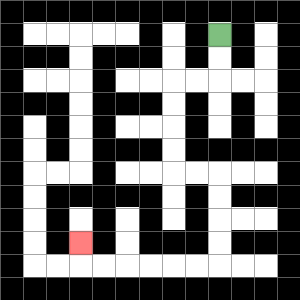{'start': '[9, 1]', 'end': '[3, 10]', 'path_directions': 'D,D,L,L,D,D,D,D,R,R,D,D,D,D,L,L,L,L,L,L,U', 'path_coordinates': '[[9, 1], [9, 2], [9, 3], [8, 3], [7, 3], [7, 4], [7, 5], [7, 6], [7, 7], [8, 7], [9, 7], [9, 8], [9, 9], [9, 10], [9, 11], [8, 11], [7, 11], [6, 11], [5, 11], [4, 11], [3, 11], [3, 10]]'}